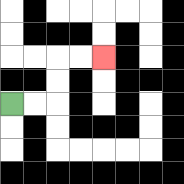{'start': '[0, 4]', 'end': '[4, 2]', 'path_directions': 'R,R,U,U,R,R', 'path_coordinates': '[[0, 4], [1, 4], [2, 4], [2, 3], [2, 2], [3, 2], [4, 2]]'}